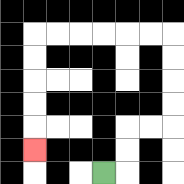{'start': '[4, 7]', 'end': '[1, 6]', 'path_directions': 'R,U,U,R,R,U,U,U,U,L,L,L,L,L,L,D,D,D,D,D', 'path_coordinates': '[[4, 7], [5, 7], [5, 6], [5, 5], [6, 5], [7, 5], [7, 4], [7, 3], [7, 2], [7, 1], [6, 1], [5, 1], [4, 1], [3, 1], [2, 1], [1, 1], [1, 2], [1, 3], [1, 4], [1, 5], [1, 6]]'}